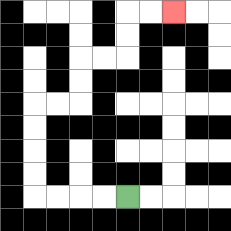{'start': '[5, 8]', 'end': '[7, 0]', 'path_directions': 'L,L,L,L,U,U,U,U,R,R,U,U,R,R,U,U,R,R', 'path_coordinates': '[[5, 8], [4, 8], [3, 8], [2, 8], [1, 8], [1, 7], [1, 6], [1, 5], [1, 4], [2, 4], [3, 4], [3, 3], [3, 2], [4, 2], [5, 2], [5, 1], [5, 0], [6, 0], [7, 0]]'}